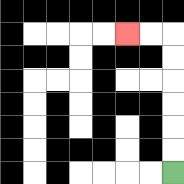{'start': '[7, 7]', 'end': '[5, 1]', 'path_directions': 'U,U,U,U,U,U,L,L', 'path_coordinates': '[[7, 7], [7, 6], [7, 5], [7, 4], [7, 3], [7, 2], [7, 1], [6, 1], [5, 1]]'}